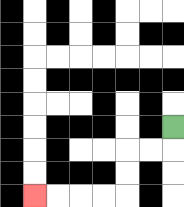{'start': '[7, 5]', 'end': '[1, 8]', 'path_directions': 'D,L,L,D,D,L,L,L,L', 'path_coordinates': '[[7, 5], [7, 6], [6, 6], [5, 6], [5, 7], [5, 8], [4, 8], [3, 8], [2, 8], [1, 8]]'}